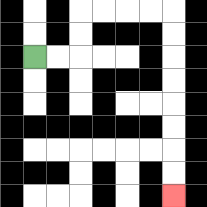{'start': '[1, 2]', 'end': '[7, 8]', 'path_directions': 'R,R,U,U,R,R,R,R,D,D,D,D,D,D,D,D', 'path_coordinates': '[[1, 2], [2, 2], [3, 2], [3, 1], [3, 0], [4, 0], [5, 0], [6, 0], [7, 0], [7, 1], [7, 2], [7, 3], [7, 4], [7, 5], [7, 6], [7, 7], [7, 8]]'}